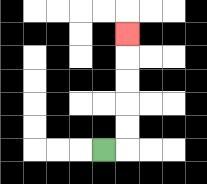{'start': '[4, 6]', 'end': '[5, 1]', 'path_directions': 'R,U,U,U,U,U', 'path_coordinates': '[[4, 6], [5, 6], [5, 5], [5, 4], [5, 3], [5, 2], [5, 1]]'}